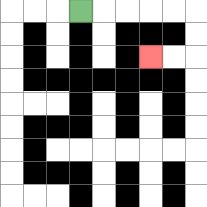{'start': '[3, 0]', 'end': '[6, 2]', 'path_directions': 'R,R,R,R,R,D,D,L,L', 'path_coordinates': '[[3, 0], [4, 0], [5, 0], [6, 0], [7, 0], [8, 0], [8, 1], [8, 2], [7, 2], [6, 2]]'}